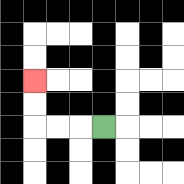{'start': '[4, 5]', 'end': '[1, 3]', 'path_directions': 'L,L,L,U,U', 'path_coordinates': '[[4, 5], [3, 5], [2, 5], [1, 5], [1, 4], [1, 3]]'}